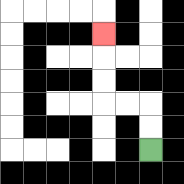{'start': '[6, 6]', 'end': '[4, 1]', 'path_directions': 'U,U,L,L,U,U,U', 'path_coordinates': '[[6, 6], [6, 5], [6, 4], [5, 4], [4, 4], [4, 3], [4, 2], [4, 1]]'}